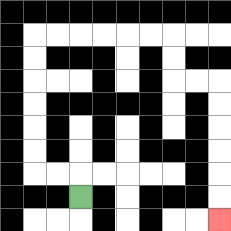{'start': '[3, 8]', 'end': '[9, 9]', 'path_directions': 'U,L,L,U,U,U,U,U,U,R,R,R,R,R,R,D,D,R,R,D,D,D,D,D,D', 'path_coordinates': '[[3, 8], [3, 7], [2, 7], [1, 7], [1, 6], [1, 5], [1, 4], [1, 3], [1, 2], [1, 1], [2, 1], [3, 1], [4, 1], [5, 1], [6, 1], [7, 1], [7, 2], [7, 3], [8, 3], [9, 3], [9, 4], [9, 5], [9, 6], [9, 7], [9, 8], [9, 9]]'}